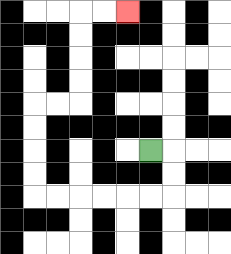{'start': '[6, 6]', 'end': '[5, 0]', 'path_directions': 'R,D,D,L,L,L,L,L,L,U,U,U,U,R,R,U,U,U,U,R,R', 'path_coordinates': '[[6, 6], [7, 6], [7, 7], [7, 8], [6, 8], [5, 8], [4, 8], [3, 8], [2, 8], [1, 8], [1, 7], [1, 6], [1, 5], [1, 4], [2, 4], [3, 4], [3, 3], [3, 2], [3, 1], [3, 0], [4, 0], [5, 0]]'}